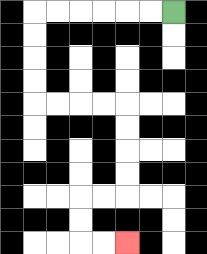{'start': '[7, 0]', 'end': '[5, 10]', 'path_directions': 'L,L,L,L,L,L,D,D,D,D,R,R,R,R,D,D,D,D,L,L,D,D,R,R', 'path_coordinates': '[[7, 0], [6, 0], [5, 0], [4, 0], [3, 0], [2, 0], [1, 0], [1, 1], [1, 2], [1, 3], [1, 4], [2, 4], [3, 4], [4, 4], [5, 4], [5, 5], [5, 6], [5, 7], [5, 8], [4, 8], [3, 8], [3, 9], [3, 10], [4, 10], [5, 10]]'}